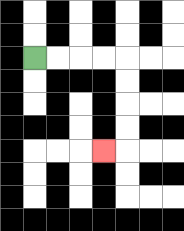{'start': '[1, 2]', 'end': '[4, 6]', 'path_directions': 'R,R,R,R,D,D,D,D,L', 'path_coordinates': '[[1, 2], [2, 2], [3, 2], [4, 2], [5, 2], [5, 3], [5, 4], [5, 5], [5, 6], [4, 6]]'}